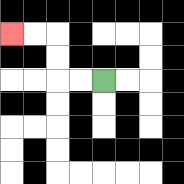{'start': '[4, 3]', 'end': '[0, 1]', 'path_directions': 'L,L,U,U,L,L', 'path_coordinates': '[[4, 3], [3, 3], [2, 3], [2, 2], [2, 1], [1, 1], [0, 1]]'}